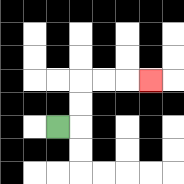{'start': '[2, 5]', 'end': '[6, 3]', 'path_directions': 'R,U,U,R,R,R', 'path_coordinates': '[[2, 5], [3, 5], [3, 4], [3, 3], [4, 3], [5, 3], [6, 3]]'}